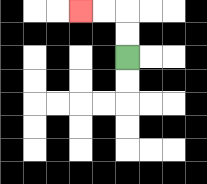{'start': '[5, 2]', 'end': '[3, 0]', 'path_directions': 'U,U,L,L', 'path_coordinates': '[[5, 2], [5, 1], [5, 0], [4, 0], [3, 0]]'}